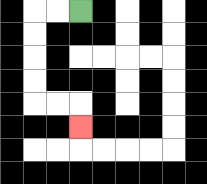{'start': '[3, 0]', 'end': '[3, 5]', 'path_directions': 'L,L,D,D,D,D,R,R,D', 'path_coordinates': '[[3, 0], [2, 0], [1, 0], [1, 1], [1, 2], [1, 3], [1, 4], [2, 4], [3, 4], [3, 5]]'}